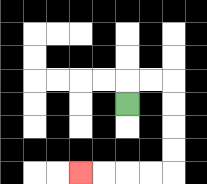{'start': '[5, 4]', 'end': '[3, 7]', 'path_directions': 'U,R,R,D,D,D,D,L,L,L,L', 'path_coordinates': '[[5, 4], [5, 3], [6, 3], [7, 3], [7, 4], [7, 5], [7, 6], [7, 7], [6, 7], [5, 7], [4, 7], [3, 7]]'}